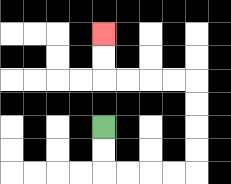{'start': '[4, 5]', 'end': '[4, 1]', 'path_directions': 'D,D,R,R,R,R,U,U,U,U,L,L,L,L,U,U', 'path_coordinates': '[[4, 5], [4, 6], [4, 7], [5, 7], [6, 7], [7, 7], [8, 7], [8, 6], [8, 5], [8, 4], [8, 3], [7, 3], [6, 3], [5, 3], [4, 3], [4, 2], [4, 1]]'}